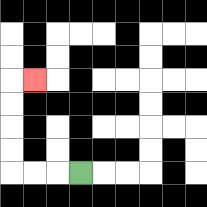{'start': '[3, 7]', 'end': '[1, 3]', 'path_directions': 'L,L,L,U,U,U,U,R', 'path_coordinates': '[[3, 7], [2, 7], [1, 7], [0, 7], [0, 6], [0, 5], [0, 4], [0, 3], [1, 3]]'}